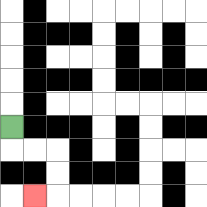{'start': '[0, 5]', 'end': '[1, 8]', 'path_directions': 'D,R,R,D,D,L', 'path_coordinates': '[[0, 5], [0, 6], [1, 6], [2, 6], [2, 7], [2, 8], [1, 8]]'}